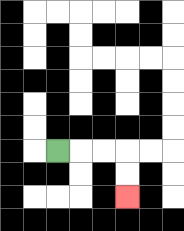{'start': '[2, 6]', 'end': '[5, 8]', 'path_directions': 'R,R,R,D,D', 'path_coordinates': '[[2, 6], [3, 6], [4, 6], [5, 6], [5, 7], [5, 8]]'}